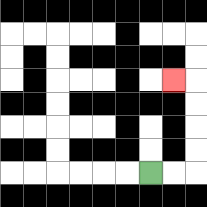{'start': '[6, 7]', 'end': '[7, 3]', 'path_directions': 'R,R,U,U,U,U,L', 'path_coordinates': '[[6, 7], [7, 7], [8, 7], [8, 6], [8, 5], [8, 4], [8, 3], [7, 3]]'}